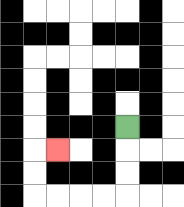{'start': '[5, 5]', 'end': '[2, 6]', 'path_directions': 'D,D,D,L,L,L,L,U,U,R', 'path_coordinates': '[[5, 5], [5, 6], [5, 7], [5, 8], [4, 8], [3, 8], [2, 8], [1, 8], [1, 7], [1, 6], [2, 6]]'}